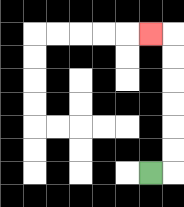{'start': '[6, 7]', 'end': '[6, 1]', 'path_directions': 'R,U,U,U,U,U,U,L', 'path_coordinates': '[[6, 7], [7, 7], [7, 6], [7, 5], [7, 4], [7, 3], [7, 2], [7, 1], [6, 1]]'}